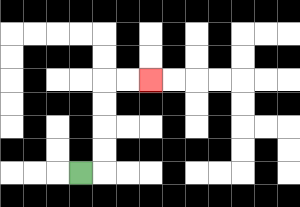{'start': '[3, 7]', 'end': '[6, 3]', 'path_directions': 'R,U,U,U,U,R,R', 'path_coordinates': '[[3, 7], [4, 7], [4, 6], [4, 5], [4, 4], [4, 3], [5, 3], [6, 3]]'}